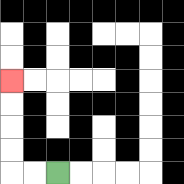{'start': '[2, 7]', 'end': '[0, 3]', 'path_directions': 'L,L,U,U,U,U', 'path_coordinates': '[[2, 7], [1, 7], [0, 7], [0, 6], [0, 5], [0, 4], [0, 3]]'}